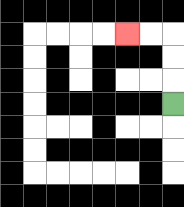{'start': '[7, 4]', 'end': '[5, 1]', 'path_directions': 'U,U,U,L,L', 'path_coordinates': '[[7, 4], [7, 3], [7, 2], [7, 1], [6, 1], [5, 1]]'}